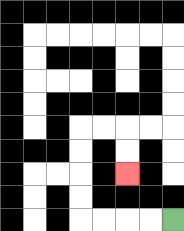{'start': '[7, 9]', 'end': '[5, 7]', 'path_directions': 'L,L,L,L,U,U,U,U,R,R,D,D', 'path_coordinates': '[[7, 9], [6, 9], [5, 9], [4, 9], [3, 9], [3, 8], [3, 7], [3, 6], [3, 5], [4, 5], [5, 5], [5, 6], [5, 7]]'}